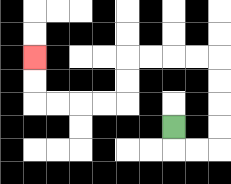{'start': '[7, 5]', 'end': '[1, 2]', 'path_directions': 'D,R,R,U,U,U,U,L,L,L,L,D,D,L,L,L,L,U,U', 'path_coordinates': '[[7, 5], [7, 6], [8, 6], [9, 6], [9, 5], [9, 4], [9, 3], [9, 2], [8, 2], [7, 2], [6, 2], [5, 2], [5, 3], [5, 4], [4, 4], [3, 4], [2, 4], [1, 4], [1, 3], [1, 2]]'}